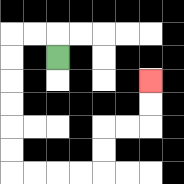{'start': '[2, 2]', 'end': '[6, 3]', 'path_directions': 'U,L,L,D,D,D,D,D,D,R,R,R,R,U,U,R,R,U,U', 'path_coordinates': '[[2, 2], [2, 1], [1, 1], [0, 1], [0, 2], [0, 3], [0, 4], [0, 5], [0, 6], [0, 7], [1, 7], [2, 7], [3, 7], [4, 7], [4, 6], [4, 5], [5, 5], [6, 5], [6, 4], [6, 3]]'}